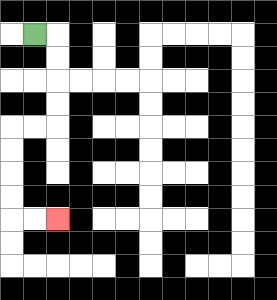{'start': '[1, 1]', 'end': '[2, 9]', 'path_directions': 'R,D,D,D,D,L,L,D,D,D,D,R,R', 'path_coordinates': '[[1, 1], [2, 1], [2, 2], [2, 3], [2, 4], [2, 5], [1, 5], [0, 5], [0, 6], [0, 7], [0, 8], [0, 9], [1, 9], [2, 9]]'}